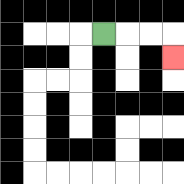{'start': '[4, 1]', 'end': '[7, 2]', 'path_directions': 'R,R,R,D', 'path_coordinates': '[[4, 1], [5, 1], [6, 1], [7, 1], [7, 2]]'}